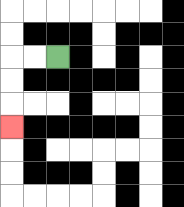{'start': '[2, 2]', 'end': '[0, 5]', 'path_directions': 'L,L,D,D,D', 'path_coordinates': '[[2, 2], [1, 2], [0, 2], [0, 3], [0, 4], [0, 5]]'}